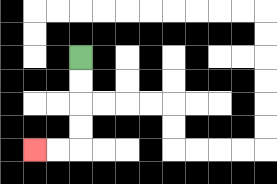{'start': '[3, 2]', 'end': '[1, 6]', 'path_directions': 'D,D,D,D,L,L', 'path_coordinates': '[[3, 2], [3, 3], [3, 4], [3, 5], [3, 6], [2, 6], [1, 6]]'}